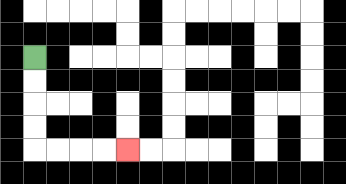{'start': '[1, 2]', 'end': '[5, 6]', 'path_directions': 'D,D,D,D,R,R,R,R', 'path_coordinates': '[[1, 2], [1, 3], [1, 4], [1, 5], [1, 6], [2, 6], [3, 6], [4, 6], [5, 6]]'}